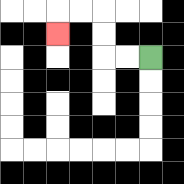{'start': '[6, 2]', 'end': '[2, 1]', 'path_directions': 'L,L,U,U,L,L,D', 'path_coordinates': '[[6, 2], [5, 2], [4, 2], [4, 1], [4, 0], [3, 0], [2, 0], [2, 1]]'}